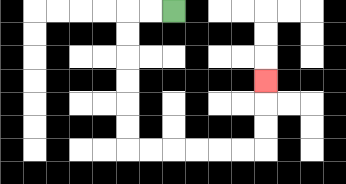{'start': '[7, 0]', 'end': '[11, 3]', 'path_directions': 'L,L,D,D,D,D,D,D,R,R,R,R,R,R,U,U,U', 'path_coordinates': '[[7, 0], [6, 0], [5, 0], [5, 1], [5, 2], [5, 3], [5, 4], [5, 5], [5, 6], [6, 6], [7, 6], [8, 6], [9, 6], [10, 6], [11, 6], [11, 5], [11, 4], [11, 3]]'}